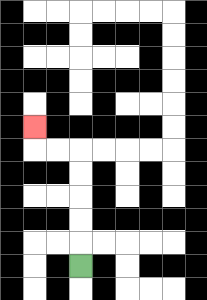{'start': '[3, 11]', 'end': '[1, 5]', 'path_directions': 'U,U,U,U,U,L,L,U', 'path_coordinates': '[[3, 11], [3, 10], [3, 9], [3, 8], [3, 7], [3, 6], [2, 6], [1, 6], [1, 5]]'}